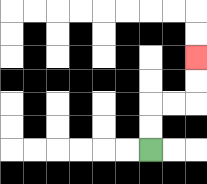{'start': '[6, 6]', 'end': '[8, 2]', 'path_directions': 'U,U,R,R,U,U', 'path_coordinates': '[[6, 6], [6, 5], [6, 4], [7, 4], [8, 4], [8, 3], [8, 2]]'}